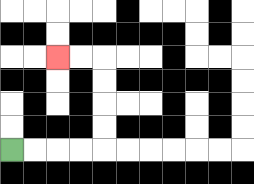{'start': '[0, 6]', 'end': '[2, 2]', 'path_directions': 'R,R,R,R,U,U,U,U,L,L', 'path_coordinates': '[[0, 6], [1, 6], [2, 6], [3, 6], [4, 6], [4, 5], [4, 4], [4, 3], [4, 2], [3, 2], [2, 2]]'}